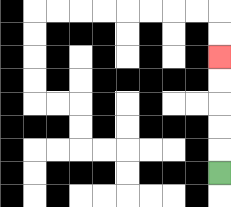{'start': '[9, 7]', 'end': '[9, 2]', 'path_directions': 'U,U,U,U,U', 'path_coordinates': '[[9, 7], [9, 6], [9, 5], [9, 4], [9, 3], [9, 2]]'}